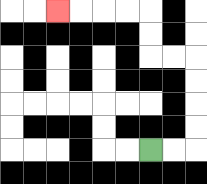{'start': '[6, 6]', 'end': '[2, 0]', 'path_directions': 'R,R,U,U,U,U,L,L,U,U,L,L,L,L', 'path_coordinates': '[[6, 6], [7, 6], [8, 6], [8, 5], [8, 4], [8, 3], [8, 2], [7, 2], [6, 2], [6, 1], [6, 0], [5, 0], [4, 0], [3, 0], [2, 0]]'}